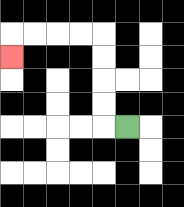{'start': '[5, 5]', 'end': '[0, 2]', 'path_directions': 'L,U,U,U,U,L,L,L,L,D', 'path_coordinates': '[[5, 5], [4, 5], [4, 4], [4, 3], [4, 2], [4, 1], [3, 1], [2, 1], [1, 1], [0, 1], [0, 2]]'}